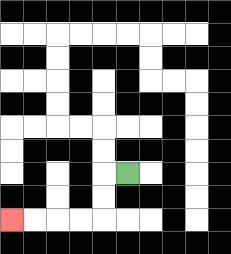{'start': '[5, 7]', 'end': '[0, 9]', 'path_directions': 'L,D,D,L,L,L,L', 'path_coordinates': '[[5, 7], [4, 7], [4, 8], [4, 9], [3, 9], [2, 9], [1, 9], [0, 9]]'}